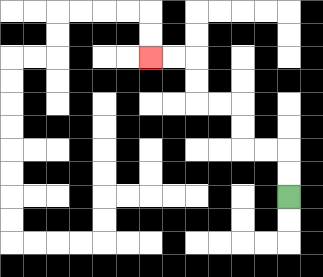{'start': '[12, 8]', 'end': '[6, 2]', 'path_directions': 'U,U,L,L,U,U,L,L,U,U,L,L', 'path_coordinates': '[[12, 8], [12, 7], [12, 6], [11, 6], [10, 6], [10, 5], [10, 4], [9, 4], [8, 4], [8, 3], [8, 2], [7, 2], [6, 2]]'}